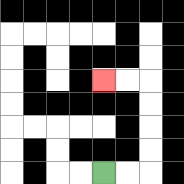{'start': '[4, 7]', 'end': '[4, 3]', 'path_directions': 'R,R,U,U,U,U,L,L', 'path_coordinates': '[[4, 7], [5, 7], [6, 7], [6, 6], [6, 5], [6, 4], [6, 3], [5, 3], [4, 3]]'}